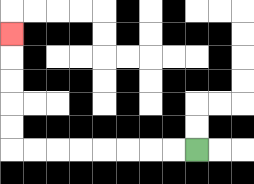{'start': '[8, 6]', 'end': '[0, 1]', 'path_directions': 'L,L,L,L,L,L,L,L,U,U,U,U,U', 'path_coordinates': '[[8, 6], [7, 6], [6, 6], [5, 6], [4, 6], [3, 6], [2, 6], [1, 6], [0, 6], [0, 5], [0, 4], [0, 3], [0, 2], [0, 1]]'}